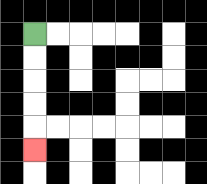{'start': '[1, 1]', 'end': '[1, 6]', 'path_directions': 'D,D,D,D,D', 'path_coordinates': '[[1, 1], [1, 2], [1, 3], [1, 4], [1, 5], [1, 6]]'}